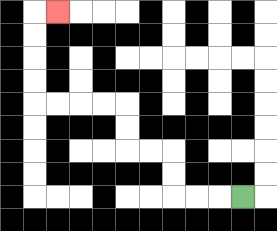{'start': '[10, 8]', 'end': '[2, 0]', 'path_directions': 'L,L,L,U,U,L,L,U,U,L,L,L,L,U,U,U,U,R', 'path_coordinates': '[[10, 8], [9, 8], [8, 8], [7, 8], [7, 7], [7, 6], [6, 6], [5, 6], [5, 5], [5, 4], [4, 4], [3, 4], [2, 4], [1, 4], [1, 3], [1, 2], [1, 1], [1, 0], [2, 0]]'}